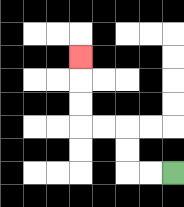{'start': '[7, 7]', 'end': '[3, 2]', 'path_directions': 'L,L,U,U,L,L,U,U,U', 'path_coordinates': '[[7, 7], [6, 7], [5, 7], [5, 6], [5, 5], [4, 5], [3, 5], [3, 4], [3, 3], [3, 2]]'}